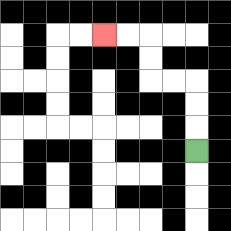{'start': '[8, 6]', 'end': '[4, 1]', 'path_directions': 'U,U,U,L,L,U,U,L,L', 'path_coordinates': '[[8, 6], [8, 5], [8, 4], [8, 3], [7, 3], [6, 3], [6, 2], [6, 1], [5, 1], [4, 1]]'}